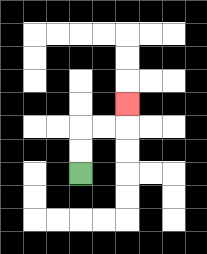{'start': '[3, 7]', 'end': '[5, 4]', 'path_directions': 'U,U,R,R,U', 'path_coordinates': '[[3, 7], [3, 6], [3, 5], [4, 5], [5, 5], [5, 4]]'}